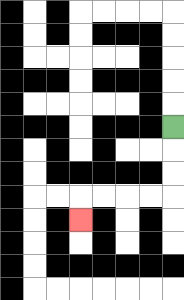{'start': '[7, 5]', 'end': '[3, 9]', 'path_directions': 'D,D,D,L,L,L,L,D', 'path_coordinates': '[[7, 5], [7, 6], [7, 7], [7, 8], [6, 8], [5, 8], [4, 8], [3, 8], [3, 9]]'}